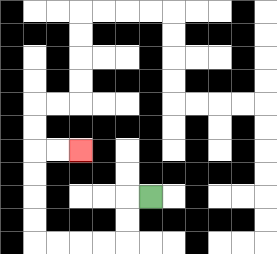{'start': '[6, 8]', 'end': '[3, 6]', 'path_directions': 'L,D,D,L,L,L,L,U,U,U,U,R,R', 'path_coordinates': '[[6, 8], [5, 8], [5, 9], [5, 10], [4, 10], [3, 10], [2, 10], [1, 10], [1, 9], [1, 8], [1, 7], [1, 6], [2, 6], [3, 6]]'}